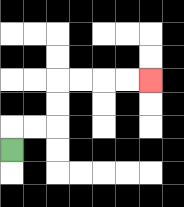{'start': '[0, 6]', 'end': '[6, 3]', 'path_directions': 'U,R,R,U,U,R,R,R,R', 'path_coordinates': '[[0, 6], [0, 5], [1, 5], [2, 5], [2, 4], [2, 3], [3, 3], [4, 3], [5, 3], [6, 3]]'}